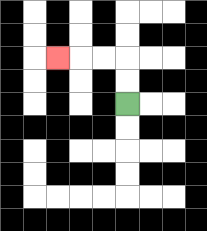{'start': '[5, 4]', 'end': '[2, 2]', 'path_directions': 'U,U,L,L,L', 'path_coordinates': '[[5, 4], [5, 3], [5, 2], [4, 2], [3, 2], [2, 2]]'}